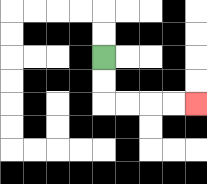{'start': '[4, 2]', 'end': '[8, 4]', 'path_directions': 'D,D,R,R,R,R', 'path_coordinates': '[[4, 2], [4, 3], [4, 4], [5, 4], [6, 4], [7, 4], [8, 4]]'}